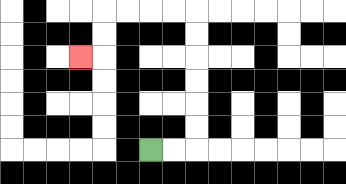{'start': '[6, 6]', 'end': '[3, 2]', 'path_directions': 'R,R,U,U,U,U,U,U,L,L,L,L,D,D,L', 'path_coordinates': '[[6, 6], [7, 6], [8, 6], [8, 5], [8, 4], [8, 3], [8, 2], [8, 1], [8, 0], [7, 0], [6, 0], [5, 0], [4, 0], [4, 1], [4, 2], [3, 2]]'}